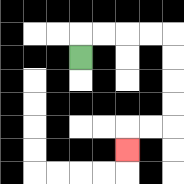{'start': '[3, 2]', 'end': '[5, 6]', 'path_directions': 'U,R,R,R,R,D,D,D,D,L,L,D', 'path_coordinates': '[[3, 2], [3, 1], [4, 1], [5, 1], [6, 1], [7, 1], [7, 2], [7, 3], [7, 4], [7, 5], [6, 5], [5, 5], [5, 6]]'}